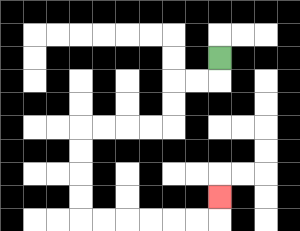{'start': '[9, 2]', 'end': '[9, 8]', 'path_directions': 'D,L,L,D,D,L,L,L,L,D,D,D,D,R,R,R,R,R,R,U', 'path_coordinates': '[[9, 2], [9, 3], [8, 3], [7, 3], [7, 4], [7, 5], [6, 5], [5, 5], [4, 5], [3, 5], [3, 6], [3, 7], [3, 8], [3, 9], [4, 9], [5, 9], [6, 9], [7, 9], [8, 9], [9, 9], [9, 8]]'}